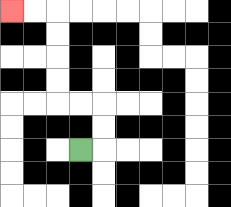{'start': '[3, 6]', 'end': '[0, 0]', 'path_directions': 'R,U,U,L,L,U,U,U,U,L,L', 'path_coordinates': '[[3, 6], [4, 6], [4, 5], [4, 4], [3, 4], [2, 4], [2, 3], [2, 2], [2, 1], [2, 0], [1, 0], [0, 0]]'}